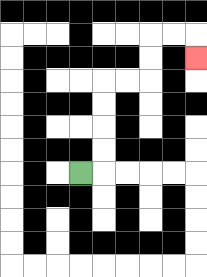{'start': '[3, 7]', 'end': '[8, 2]', 'path_directions': 'R,U,U,U,U,R,R,U,U,R,R,D', 'path_coordinates': '[[3, 7], [4, 7], [4, 6], [4, 5], [4, 4], [4, 3], [5, 3], [6, 3], [6, 2], [6, 1], [7, 1], [8, 1], [8, 2]]'}